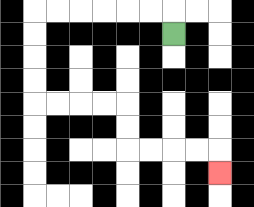{'start': '[7, 1]', 'end': '[9, 7]', 'path_directions': 'U,L,L,L,L,L,L,D,D,D,D,R,R,R,R,D,D,R,R,R,R,D', 'path_coordinates': '[[7, 1], [7, 0], [6, 0], [5, 0], [4, 0], [3, 0], [2, 0], [1, 0], [1, 1], [1, 2], [1, 3], [1, 4], [2, 4], [3, 4], [4, 4], [5, 4], [5, 5], [5, 6], [6, 6], [7, 6], [8, 6], [9, 6], [9, 7]]'}